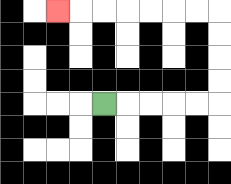{'start': '[4, 4]', 'end': '[2, 0]', 'path_directions': 'R,R,R,R,R,U,U,U,U,L,L,L,L,L,L,L', 'path_coordinates': '[[4, 4], [5, 4], [6, 4], [7, 4], [8, 4], [9, 4], [9, 3], [9, 2], [9, 1], [9, 0], [8, 0], [7, 0], [6, 0], [5, 0], [4, 0], [3, 0], [2, 0]]'}